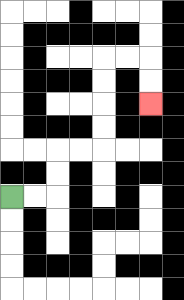{'start': '[0, 8]', 'end': '[6, 4]', 'path_directions': 'R,R,U,U,R,R,U,U,U,U,R,R,D,D', 'path_coordinates': '[[0, 8], [1, 8], [2, 8], [2, 7], [2, 6], [3, 6], [4, 6], [4, 5], [4, 4], [4, 3], [4, 2], [5, 2], [6, 2], [6, 3], [6, 4]]'}